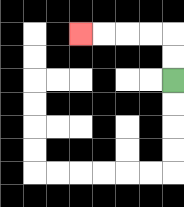{'start': '[7, 3]', 'end': '[3, 1]', 'path_directions': 'U,U,L,L,L,L', 'path_coordinates': '[[7, 3], [7, 2], [7, 1], [6, 1], [5, 1], [4, 1], [3, 1]]'}